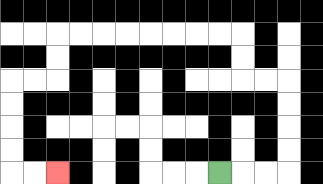{'start': '[9, 7]', 'end': '[2, 7]', 'path_directions': 'R,R,R,U,U,U,U,L,L,U,U,L,L,L,L,L,L,L,L,D,D,L,L,D,D,D,D,R,R', 'path_coordinates': '[[9, 7], [10, 7], [11, 7], [12, 7], [12, 6], [12, 5], [12, 4], [12, 3], [11, 3], [10, 3], [10, 2], [10, 1], [9, 1], [8, 1], [7, 1], [6, 1], [5, 1], [4, 1], [3, 1], [2, 1], [2, 2], [2, 3], [1, 3], [0, 3], [0, 4], [0, 5], [0, 6], [0, 7], [1, 7], [2, 7]]'}